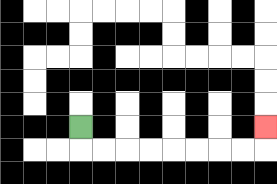{'start': '[3, 5]', 'end': '[11, 5]', 'path_directions': 'D,R,R,R,R,R,R,R,R,U', 'path_coordinates': '[[3, 5], [3, 6], [4, 6], [5, 6], [6, 6], [7, 6], [8, 6], [9, 6], [10, 6], [11, 6], [11, 5]]'}